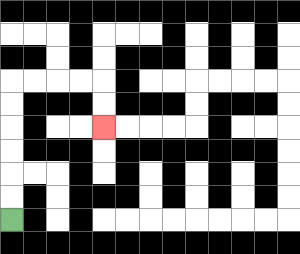{'start': '[0, 9]', 'end': '[4, 5]', 'path_directions': 'U,U,U,U,U,U,R,R,R,R,D,D', 'path_coordinates': '[[0, 9], [0, 8], [0, 7], [0, 6], [0, 5], [0, 4], [0, 3], [1, 3], [2, 3], [3, 3], [4, 3], [4, 4], [4, 5]]'}